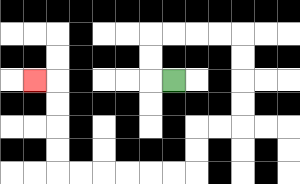{'start': '[7, 3]', 'end': '[1, 3]', 'path_directions': 'L,U,U,R,R,R,R,D,D,D,D,L,L,D,D,L,L,L,L,L,L,U,U,U,U,L', 'path_coordinates': '[[7, 3], [6, 3], [6, 2], [6, 1], [7, 1], [8, 1], [9, 1], [10, 1], [10, 2], [10, 3], [10, 4], [10, 5], [9, 5], [8, 5], [8, 6], [8, 7], [7, 7], [6, 7], [5, 7], [4, 7], [3, 7], [2, 7], [2, 6], [2, 5], [2, 4], [2, 3], [1, 3]]'}